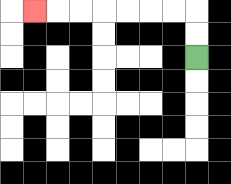{'start': '[8, 2]', 'end': '[1, 0]', 'path_directions': 'U,U,L,L,L,L,L,L,L', 'path_coordinates': '[[8, 2], [8, 1], [8, 0], [7, 0], [6, 0], [5, 0], [4, 0], [3, 0], [2, 0], [1, 0]]'}